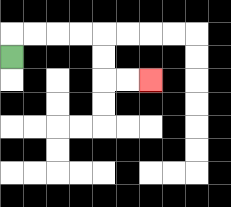{'start': '[0, 2]', 'end': '[6, 3]', 'path_directions': 'U,R,R,R,R,D,D,R,R', 'path_coordinates': '[[0, 2], [0, 1], [1, 1], [2, 1], [3, 1], [4, 1], [4, 2], [4, 3], [5, 3], [6, 3]]'}